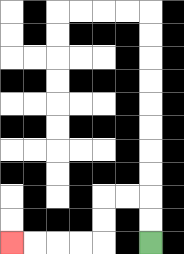{'start': '[6, 10]', 'end': '[0, 10]', 'path_directions': 'U,U,L,L,D,D,L,L,L,L', 'path_coordinates': '[[6, 10], [6, 9], [6, 8], [5, 8], [4, 8], [4, 9], [4, 10], [3, 10], [2, 10], [1, 10], [0, 10]]'}